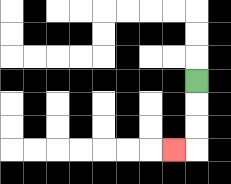{'start': '[8, 3]', 'end': '[7, 6]', 'path_directions': 'D,D,D,L', 'path_coordinates': '[[8, 3], [8, 4], [8, 5], [8, 6], [7, 6]]'}